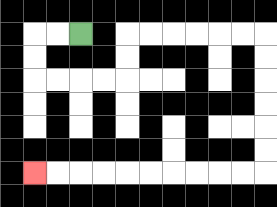{'start': '[3, 1]', 'end': '[1, 7]', 'path_directions': 'L,L,D,D,R,R,R,R,U,U,R,R,R,R,R,R,D,D,D,D,D,D,L,L,L,L,L,L,L,L,L,L', 'path_coordinates': '[[3, 1], [2, 1], [1, 1], [1, 2], [1, 3], [2, 3], [3, 3], [4, 3], [5, 3], [5, 2], [5, 1], [6, 1], [7, 1], [8, 1], [9, 1], [10, 1], [11, 1], [11, 2], [11, 3], [11, 4], [11, 5], [11, 6], [11, 7], [10, 7], [9, 7], [8, 7], [7, 7], [6, 7], [5, 7], [4, 7], [3, 7], [2, 7], [1, 7]]'}